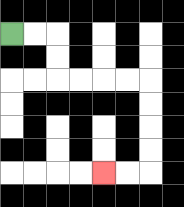{'start': '[0, 1]', 'end': '[4, 7]', 'path_directions': 'R,R,D,D,R,R,R,R,D,D,D,D,L,L', 'path_coordinates': '[[0, 1], [1, 1], [2, 1], [2, 2], [2, 3], [3, 3], [4, 3], [5, 3], [6, 3], [6, 4], [6, 5], [6, 6], [6, 7], [5, 7], [4, 7]]'}